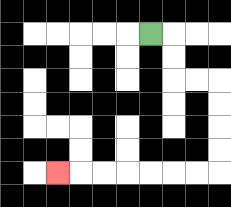{'start': '[6, 1]', 'end': '[2, 7]', 'path_directions': 'R,D,D,R,R,D,D,D,D,L,L,L,L,L,L,L', 'path_coordinates': '[[6, 1], [7, 1], [7, 2], [7, 3], [8, 3], [9, 3], [9, 4], [9, 5], [9, 6], [9, 7], [8, 7], [7, 7], [6, 7], [5, 7], [4, 7], [3, 7], [2, 7]]'}